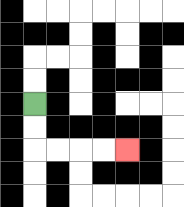{'start': '[1, 4]', 'end': '[5, 6]', 'path_directions': 'D,D,R,R,R,R', 'path_coordinates': '[[1, 4], [1, 5], [1, 6], [2, 6], [3, 6], [4, 6], [5, 6]]'}